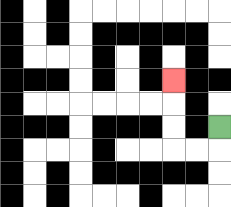{'start': '[9, 5]', 'end': '[7, 3]', 'path_directions': 'D,L,L,U,U,U', 'path_coordinates': '[[9, 5], [9, 6], [8, 6], [7, 6], [7, 5], [7, 4], [7, 3]]'}